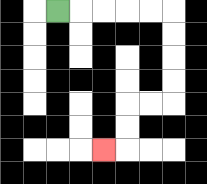{'start': '[2, 0]', 'end': '[4, 6]', 'path_directions': 'R,R,R,R,R,D,D,D,D,L,L,D,D,L', 'path_coordinates': '[[2, 0], [3, 0], [4, 0], [5, 0], [6, 0], [7, 0], [7, 1], [7, 2], [7, 3], [7, 4], [6, 4], [5, 4], [5, 5], [5, 6], [4, 6]]'}